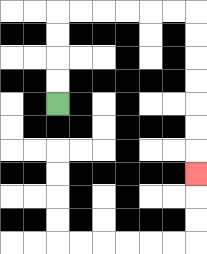{'start': '[2, 4]', 'end': '[8, 7]', 'path_directions': 'U,U,U,U,R,R,R,R,R,R,D,D,D,D,D,D,D', 'path_coordinates': '[[2, 4], [2, 3], [2, 2], [2, 1], [2, 0], [3, 0], [4, 0], [5, 0], [6, 0], [7, 0], [8, 0], [8, 1], [8, 2], [8, 3], [8, 4], [8, 5], [8, 6], [8, 7]]'}